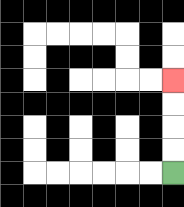{'start': '[7, 7]', 'end': '[7, 3]', 'path_directions': 'U,U,U,U', 'path_coordinates': '[[7, 7], [7, 6], [7, 5], [7, 4], [7, 3]]'}